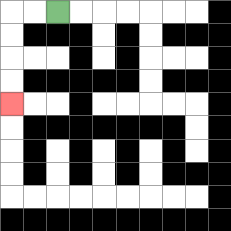{'start': '[2, 0]', 'end': '[0, 4]', 'path_directions': 'L,L,D,D,D,D', 'path_coordinates': '[[2, 0], [1, 0], [0, 0], [0, 1], [0, 2], [0, 3], [0, 4]]'}